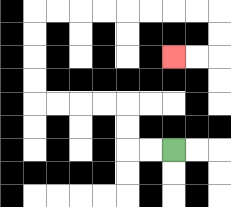{'start': '[7, 6]', 'end': '[7, 2]', 'path_directions': 'L,L,U,U,L,L,L,L,U,U,U,U,R,R,R,R,R,R,R,R,D,D,L,L', 'path_coordinates': '[[7, 6], [6, 6], [5, 6], [5, 5], [5, 4], [4, 4], [3, 4], [2, 4], [1, 4], [1, 3], [1, 2], [1, 1], [1, 0], [2, 0], [3, 0], [4, 0], [5, 0], [6, 0], [7, 0], [8, 0], [9, 0], [9, 1], [9, 2], [8, 2], [7, 2]]'}